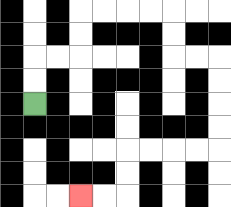{'start': '[1, 4]', 'end': '[3, 8]', 'path_directions': 'U,U,R,R,U,U,R,R,R,R,D,D,R,R,D,D,D,D,L,L,L,L,D,D,L,L', 'path_coordinates': '[[1, 4], [1, 3], [1, 2], [2, 2], [3, 2], [3, 1], [3, 0], [4, 0], [5, 0], [6, 0], [7, 0], [7, 1], [7, 2], [8, 2], [9, 2], [9, 3], [9, 4], [9, 5], [9, 6], [8, 6], [7, 6], [6, 6], [5, 6], [5, 7], [5, 8], [4, 8], [3, 8]]'}